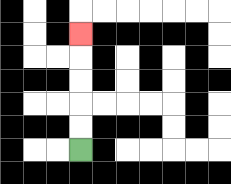{'start': '[3, 6]', 'end': '[3, 1]', 'path_directions': 'U,U,U,U,U', 'path_coordinates': '[[3, 6], [3, 5], [3, 4], [3, 3], [3, 2], [3, 1]]'}